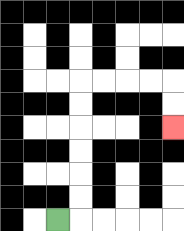{'start': '[2, 9]', 'end': '[7, 5]', 'path_directions': 'R,U,U,U,U,U,U,R,R,R,R,D,D', 'path_coordinates': '[[2, 9], [3, 9], [3, 8], [3, 7], [3, 6], [3, 5], [3, 4], [3, 3], [4, 3], [5, 3], [6, 3], [7, 3], [7, 4], [7, 5]]'}